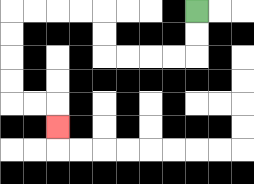{'start': '[8, 0]', 'end': '[2, 5]', 'path_directions': 'D,D,L,L,L,L,U,U,L,L,L,L,D,D,D,D,R,R,D', 'path_coordinates': '[[8, 0], [8, 1], [8, 2], [7, 2], [6, 2], [5, 2], [4, 2], [4, 1], [4, 0], [3, 0], [2, 0], [1, 0], [0, 0], [0, 1], [0, 2], [0, 3], [0, 4], [1, 4], [2, 4], [2, 5]]'}